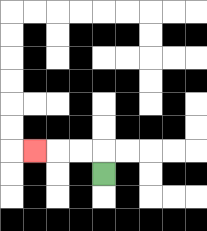{'start': '[4, 7]', 'end': '[1, 6]', 'path_directions': 'U,L,L,L', 'path_coordinates': '[[4, 7], [4, 6], [3, 6], [2, 6], [1, 6]]'}